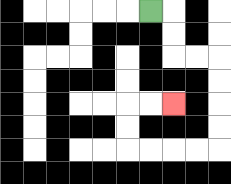{'start': '[6, 0]', 'end': '[7, 4]', 'path_directions': 'R,D,D,R,R,D,D,D,D,L,L,L,L,U,U,R,R', 'path_coordinates': '[[6, 0], [7, 0], [7, 1], [7, 2], [8, 2], [9, 2], [9, 3], [9, 4], [9, 5], [9, 6], [8, 6], [7, 6], [6, 6], [5, 6], [5, 5], [5, 4], [6, 4], [7, 4]]'}